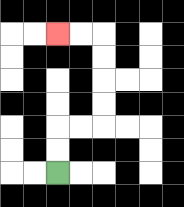{'start': '[2, 7]', 'end': '[2, 1]', 'path_directions': 'U,U,R,R,U,U,U,U,L,L', 'path_coordinates': '[[2, 7], [2, 6], [2, 5], [3, 5], [4, 5], [4, 4], [4, 3], [4, 2], [4, 1], [3, 1], [2, 1]]'}